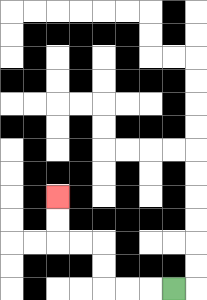{'start': '[7, 12]', 'end': '[2, 8]', 'path_directions': 'L,L,L,U,U,L,L,U,U', 'path_coordinates': '[[7, 12], [6, 12], [5, 12], [4, 12], [4, 11], [4, 10], [3, 10], [2, 10], [2, 9], [2, 8]]'}